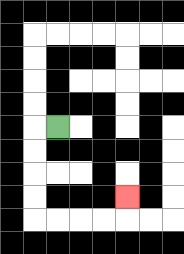{'start': '[2, 5]', 'end': '[5, 8]', 'path_directions': 'L,D,D,D,D,R,R,R,R,U', 'path_coordinates': '[[2, 5], [1, 5], [1, 6], [1, 7], [1, 8], [1, 9], [2, 9], [3, 9], [4, 9], [5, 9], [5, 8]]'}